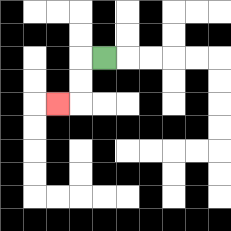{'start': '[4, 2]', 'end': '[2, 4]', 'path_directions': 'L,D,D,L', 'path_coordinates': '[[4, 2], [3, 2], [3, 3], [3, 4], [2, 4]]'}